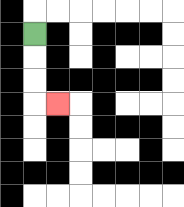{'start': '[1, 1]', 'end': '[2, 4]', 'path_directions': 'D,D,D,R', 'path_coordinates': '[[1, 1], [1, 2], [1, 3], [1, 4], [2, 4]]'}